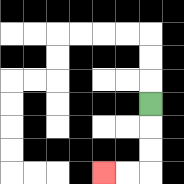{'start': '[6, 4]', 'end': '[4, 7]', 'path_directions': 'D,D,D,L,L', 'path_coordinates': '[[6, 4], [6, 5], [6, 6], [6, 7], [5, 7], [4, 7]]'}